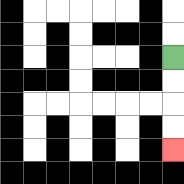{'start': '[7, 2]', 'end': '[7, 6]', 'path_directions': 'D,D,D,D', 'path_coordinates': '[[7, 2], [7, 3], [7, 4], [7, 5], [7, 6]]'}